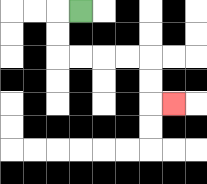{'start': '[3, 0]', 'end': '[7, 4]', 'path_directions': 'L,D,D,R,R,R,R,D,D,R', 'path_coordinates': '[[3, 0], [2, 0], [2, 1], [2, 2], [3, 2], [4, 2], [5, 2], [6, 2], [6, 3], [6, 4], [7, 4]]'}